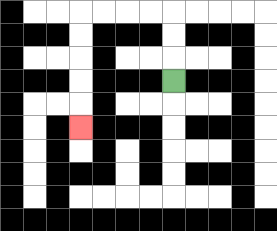{'start': '[7, 3]', 'end': '[3, 5]', 'path_directions': 'U,U,U,L,L,L,L,D,D,D,D,D', 'path_coordinates': '[[7, 3], [7, 2], [7, 1], [7, 0], [6, 0], [5, 0], [4, 0], [3, 0], [3, 1], [3, 2], [3, 3], [3, 4], [3, 5]]'}